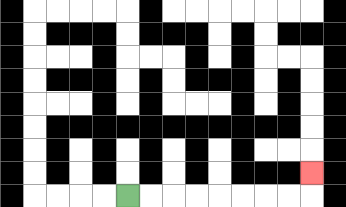{'start': '[5, 8]', 'end': '[13, 7]', 'path_directions': 'R,R,R,R,R,R,R,R,U', 'path_coordinates': '[[5, 8], [6, 8], [7, 8], [8, 8], [9, 8], [10, 8], [11, 8], [12, 8], [13, 8], [13, 7]]'}